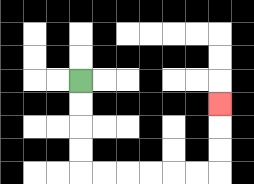{'start': '[3, 3]', 'end': '[9, 4]', 'path_directions': 'D,D,D,D,R,R,R,R,R,R,U,U,U', 'path_coordinates': '[[3, 3], [3, 4], [3, 5], [3, 6], [3, 7], [4, 7], [5, 7], [6, 7], [7, 7], [8, 7], [9, 7], [9, 6], [9, 5], [9, 4]]'}